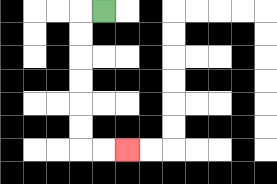{'start': '[4, 0]', 'end': '[5, 6]', 'path_directions': 'L,D,D,D,D,D,D,R,R', 'path_coordinates': '[[4, 0], [3, 0], [3, 1], [3, 2], [3, 3], [3, 4], [3, 5], [3, 6], [4, 6], [5, 6]]'}